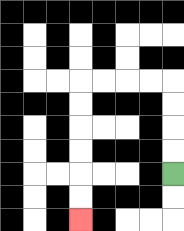{'start': '[7, 7]', 'end': '[3, 9]', 'path_directions': 'U,U,U,U,L,L,L,L,D,D,D,D,D,D', 'path_coordinates': '[[7, 7], [7, 6], [7, 5], [7, 4], [7, 3], [6, 3], [5, 3], [4, 3], [3, 3], [3, 4], [3, 5], [3, 6], [3, 7], [3, 8], [3, 9]]'}